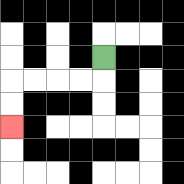{'start': '[4, 2]', 'end': '[0, 5]', 'path_directions': 'D,L,L,L,L,D,D', 'path_coordinates': '[[4, 2], [4, 3], [3, 3], [2, 3], [1, 3], [0, 3], [0, 4], [0, 5]]'}